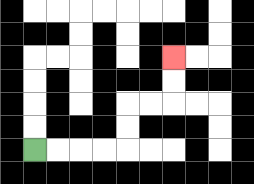{'start': '[1, 6]', 'end': '[7, 2]', 'path_directions': 'R,R,R,R,U,U,R,R,U,U', 'path_coordinates': '[[1, 6], [2, 6], [3, 6], [4, 6], [5, 6], [5, 5], [5, 4], [6, 4], [7, 4], [7, 3], [7, 2]]'}